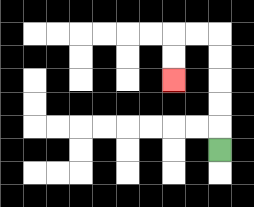{'start': '[9, 6]', 'end': '[7, 3]', 'path_directions': 'U,U,U,U,U,L,L,D,D', 'path_coordinates': '[[9, 6], [9, 5], [9, 4], [9, 3], [9, 2], [9, 1], [8, 1], [7, 1], [7, 2], [7, 3]]'}